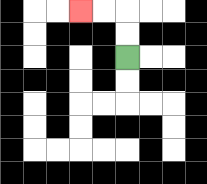{'start': '[5, 2]', 'end': '[3, 0]', 'path_directions': 'U,U,L,L', 'path_coordinates': '[[5, 2], [5, 1], [5, 0], [4, 0], [3, 0]]'}